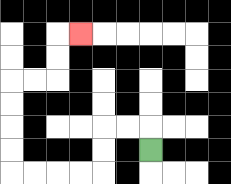{'start': '[6, 6]', 'end': '[3, 1]', 'path_directions': 'U,L,L,D,D,L,L,L,L,U,U,U,U,R,R,U,U,R', 'path_coordinates': '[[6, 6], [6, 5], [5, 5], [4, 5], [4, 6], [4, 7], [3, 7], [2, 7], [1, 7], [0, 7], [0, 6], [0, 5], [0, 4], [0, 3], [1, 3], [2, 3], [2, 2], [2, 1], [3, 1]]'}